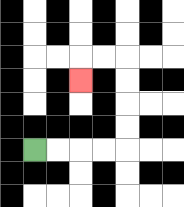{'start': '[1, 6]', 'end': '[3, 3]', 'path_directions': 'R,R,R,R,U,U,U,U,L,L,D', 'path_coordinates': '[[1, 6], [2, 6], [3, 6], [4, 6], [5, 6], [5, 5], [5, 4], [5, 3], [5, 2], [4, 2], [3, 2], [3, 3]]'}